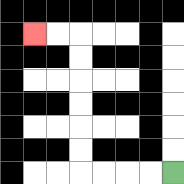{'start': '[7, 7]', 'end': '[1, 1]', 'path_directions': 'L,L,L,L,U,U,U,U,U,U,L,L', 'path_coordinates': '[[7, 7], [6, 7], [5, 7], [4, 7], [3, 7], [3, 6], [3, 5], [3, 4], [3, 3], [3, 2], [3, 1], [2, 1], [1, 1]]'}